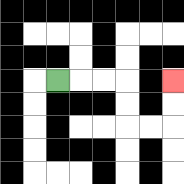{'start': '[2, 3]', 'end': '[7, 3]', 'path_directions': 'R,R,R,D,D,R,R,U,U', 'path_coordinates': '[[2, 3], [3, 3], [4, 3], [5, 3], [5, 4], [5, 5], [6, 5], [7, 5], [7, 4], [7, 3]]'}